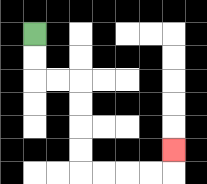{'start': '[1, 1]', 'end': '[7, 6]', 'path_directions': 'D,D,R,R,D,D,D,D,R,R,R,R,U', 'path_coordinates': '[[1, 1], [1, 2], [1, 3], [2, 3], [3, 3], [3, 4], [3, 5], [3, 6], [3, 7], [4, 7], [5, 7], [6, 7], [7, 7], [7, 6]]'}